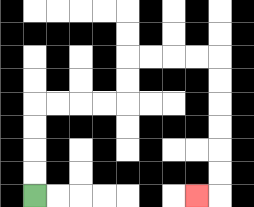{'start': '[1, 8]', 'end': '[8, 8]', 'path_directions': 'U,U,U,U,R,R,R,R,U,U,R,R,R,R,D,D,D,D,D,D,L', 'path_coordinates': '[[1, 8], [1, 7], [1, 6], [1, 5], [1, 4], [2, 4], [3, 4], [4, 4], [5, 4], [5, 3], [5, 2], [6, 2], [7, 2], [8, 2], [9, 2], [9, 3], [9, 4], [9, 5], [9, 6], [9, 7], [9, 8], [8, 8]]'}